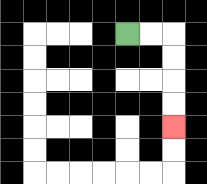{'start': '[5, 1]', 'end': '[7, 5]', 'path_directions': 'R,R,D,D,D,D', 'path_coordinates': '[[5, 1], [6, 1], [7, 1], [7, 2], [7, 3], [7, 4], [7, 5]]'}